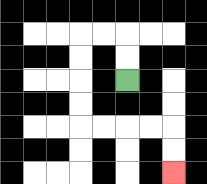{'start': '[5, 3]', 'end': '[7, 7]', 'path_directions': 'U,U,L,L,D,D,D,D,R,R,R,R,D,D', 'path_coordinates': '[[5, 3], [5, 2], [5, 1], [4, 1], [3, 1], [3, 2], [3, 3], [3, 4], [3, 5], [4, 5], [5, 5], [6, 5], [7, 5], [7, 6], [7, 7]]'}